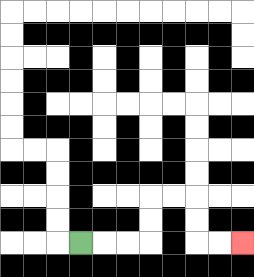{'start': '[3, 10]', 'end': '[10, 10]', 'path_directions': 'R,R,R,U,U,R,R,D,D,R,R', 'path_coordinates': '[[3, 10], [4, 10], [5, 10], [6, 10], [6, 9], [6, 8], [7, 8], [8, 8], [8, 9], [8, 10], [9, 10], [10, 10]]'}